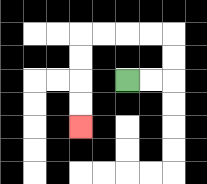{'start': '[5, 3]', 'end': '[3, 5]', 'path_directions': 'R,R,U,U,L,L,L,L,D,D,D,D', 'path_coordinates': '[[5, 3], [6, 3], [7, 3], [7, 2], [7, 1], [6, 1], [5, 1], [4, 1], [3, 1], [3, 2], [3, 3], [3, 4], [3, 5]]'}